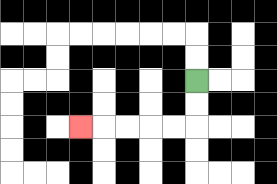{'start': '[8, 3]', 'end': '[3, 5]', 'path_directions': 'D,D,L,L,L,L,L', 'path_coordinates': '[[8, 3], [8, 4], [8, 5], [7, 5], [6, 5], [5, 5], [4, 5], [3, 5]]'}